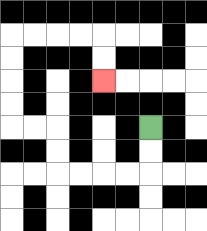{'start': '[6, 5]', 'end': '[4, 3]', 'path_directions': 'D,D,L,L,L,L,U,U,L,L,U,U,U,U,R,R,R,R,D,D', 'path_coordinates': '[[6, 5], [6, 6], [6, 7], [5, 7], [4, 7], [3, 7], [2, 7], [2, 6], [2, 5], [1, 5], [0, 5], [0, 4], [0, 3], [0, 2], [0, 1], [1, 1], [2, 1], [3, 1], [4, 1], [4, 2], [4, 3]]'}